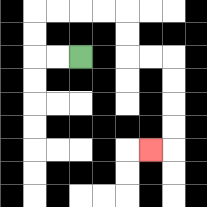{'start': '[3, 2]', 'end': '[6, 6]', 'path_directions': 'L,L,U,U,R,R,R,R,D,D,R,R,D,D,D,D,L', 'path_coordinates': '[[3, 2], [2, 2], [1, 2], [1, 1], [1, 0], [2, 0], [3, 0], [4, 0], [5, 0], [5, 1], [5, 2], [6, 2], [7, 2], [7, 3], [7, 4], [7, 5], [7, 6], [6, 6]]'}